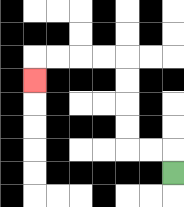{'start': '[7, 7]', 'end': '[1, 3]', 'path_directions': 'U,L,L,U,U,U,U,L,L,L,L,D', 'path_coordinates': '[[7, 7], [7, 6], [6, 6], [5, 6], [5, 5], [5, 4], [5, 3], [5, 2], [4, 2], [3, 2], [2, 2], [1, 2], [1, 3]]'}